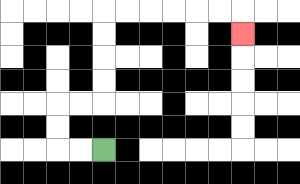{'start': '[4, 6]', 'end': '[10, 1]', 'path_directions': 'L,L,U,U,R,R,U,U,U,U,R,R,R,R,R,R,D', 'path_coordinates': '[[4, 6], [3, 6], [2, 6], [2, 5], [2, 4], [3, 4], [4, 4], [4, 3], [4, 2], [4, 1], [4, 0], [5, 0], [6, 0], [7, 0], [8, 0], [9, 0], [10, 0], [10, 1]]'}